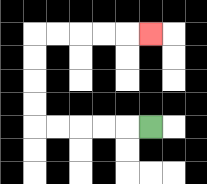{'start': '[6, 5]', 'end': '[6, 1]', 'path_directions': 'L,L,L,L,L,U,U,U,U,R,R,R,R,R', 'path_coordinates': '[[6, 5], [5, 5], [4, 5], [3, 5], [2, 5], [1, 5], [1, 4], [1, 3], [1, 2], [1, 1], [2, 1], [3, 1], [4, 1], [5, 1], [6, 1]]'}